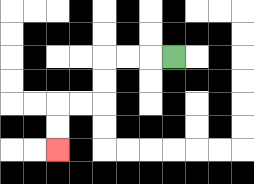{'start': '[7, 2]', 'end': '[2, 6]', 'path_directions': 'L,L,L,D,D,L,L,D,D', 'path_coordinates': '[[7, 2], [6, 2], [5, 2], [4, 2], [4, 3], [4, 4], [3, 4], [2, 4], [2, 5], [2, 6]]'}